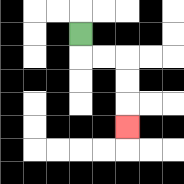{'start': '[3, 1]', 'end': '[5, 5]', 'path_directions': 'D,R,R,D,D,D', 'path_coordinates': '[[3, 1], [3, 2], [4, 2], [5, 2], [5, 3], [5, 4], [5, 5]]'}